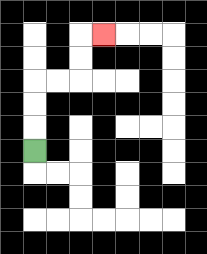{'start': '[1, 6]', 'end': '[4, 1]', 'path_directions': 'U,U,U,R,R,U,U,R', 'path_coordinates': '[[1, 6], [1, 5], [1, 4], [1, 3], [2, 3], [3, 3], [3, 2], [3, 1], [4, 1]]'}